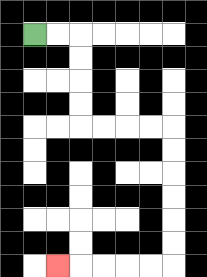{'start': '[1, 1]', 'end': '[2, 11]', 'path_directions': 'R,R,D,D,D,D,R,R,R,R,D,D,D,D,D,D,L,L,L,L,L', 'path_coordinates': '[[1, 1], [2, 1], [3, 1], [3, 2], [3, 3], [3, 4], [3, 5], [4, 5], [5, 5], [6, 5], [7, 5], [7, 6], [7, 7], [7, 8], [7, 9], [7, 10], [7, 11], [6, 11], [5, 11], [4, 11], [3, 11], [2, 11]]'}